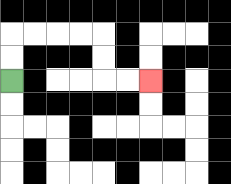{'start': '[0, 3]', 'end': '[6, 3]', 'path_directions': 'U,U,R,R,R,R,D,D,R,R', 'path_coordinates': '[[0, 3], [0, 2], [0, 1], [1, 1], [2, 1], [3, 1], [4, 1], [4, 2], [4, 3], [5, 3], [6, 3]]'}